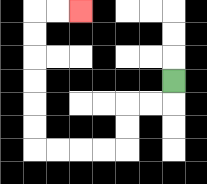{'start': '[7, 3]', 'end': '[3, 0]', 'path_directions': 'D,L,L,D,D,L,L,L,L,U,U,U,U,U,U,R,R', 'path_coordinates': '[[7, 3], [7, 4], [6, 4], [5, 4], [5, 5], [5, 6], [4, 6], [3, 6], [2, 6], [1, 6], [1, 5], [1, 4], [1, 3], [1, 2], [1, 1], [1, 0], [2, 0], [3, 0]]'}